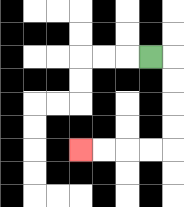{'start': '[6, 2]', 'end': '[3, 6]', 'path_directions': 'R,D,D,D,D,L,L,L,L', 'path_coordinates': '[[6, 2], [7, 2], [7, 3], [7, 4], [7, 5], [7, 6], [6, 6], [5, 6], [4, 6], [3, 6]]'}